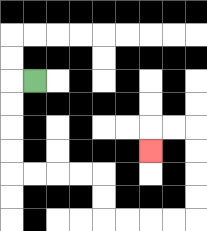{'start': '[1, 3]', 'end': '[6, 6]', 'path_directions': 'L,D,D,D,D,R,R,R,R,D,D,R,R,R,R,U,U,U,U,L,L,D', 'path_coordinates': '[[1, 3], [0, 3], [0, 4], [0, 5], [0, 6], [0, 7], [1, 7], [2, 7], [3, 7], [4, 7], [4, 8], [4, 9], [5, 9], [6, 9], [7, 9], [8, 9], [8, 8], [8, 7], [8, 6], [8, 5], [7, 5], [6, 5], [6, 6]]'}